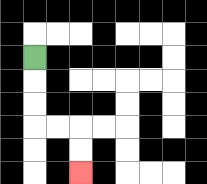{'start': '[1, 2]', 'end': '[3, 7]', 'path_directions': 'D,D,D,R,R,D,D', 'path_coordinates': '[[1, 2], [1, 3], [1, 4], [1, 5], [2, 5], [3, 5], [3, 6], [3, 7]]'}